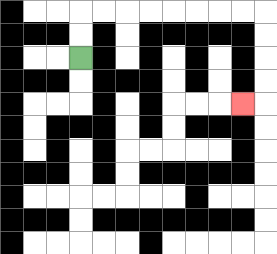{'start': '[3, 2]', 'end': '[10, 4]', 'path_directions': 'U,U,R,R,R,R,R,R,R,R,D,D,D,D,L', 'path_coordinates': '[[3, 2], [3, 1], [3, 0], [4, 0], [5, 0], [6, 0], [7, 0], [8, 0], [9, 0], [10, 0], [11, 0], [11, 1], [11, 2], [11, 3], [11, 4], [10, 4]]'}